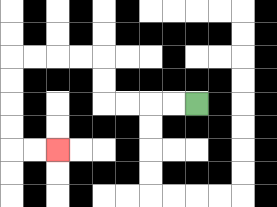{'start': '[8, 4]', 'end': '[2, 6]', 'path_directions': 'L,L,L,L,U,U,L,L,L,L,D,D,D,D,R,R', 'path_coordinates': '[[8, 4], [7, 4], [6, 4], [5, 4], [4, 4], [4, 3], [4, 2], [3, 2], [2, 2], [1, 2], [0, 2], [0, 3], [0, 4], [0, 5], [0, 6], [1, 6], [2, 6]]'}